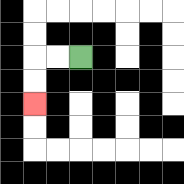{'start': '[3, 2]', 'end': '[1, 4]', 'path_directions': 'L,L,D,D', 'path_coordinates': '[[3, 2], [2, 2], [1, 2], [1, 3], [1, 4]]'}